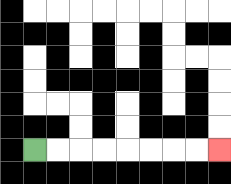{'start': '[1, 6]', 'end': '[9, 6]', 'path_directions': 'R,R,R,R,R,R,R,R', 'path_coordinates': '[[1, 6], [2, 6], [3, 6], [4, 6], [5, 6], [6, 6], [7, 6], [8, 6], [9, 6]]'}